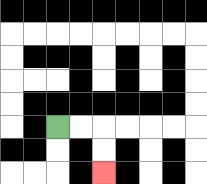{'start': '[2, 5]', 'end': '[4, 7]', 'path_directions': 'R,R,D,D', 'path_coordinates': '[[2, 5], [3, 5], [4, 5], [4, 6], [4, 7]]'}